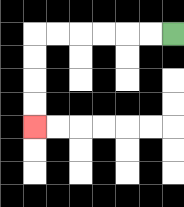{'start': '[7, 1]', 'end': '[1, 5]', 'path_directions': 'L,L,L,L,L,L,D,D,D,D', 'path_coordinates': '[[7, 1], [6, 1], [5, 1], [4, 1], [3, 1], [2, 1], [1, 1], [1, 2], [1, 3], [1, 4], [1, 5]]'}